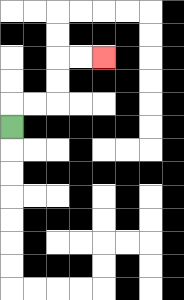{'start': '[0, 5]', 'end': '[4, 2]', 'path_directions': 'U,R,R,U,U,R,R', 'path_coordinates': '[[0, 5], [0, 4], [1, 4], [2, 4], [2, 3], [2, 2], [3, 2], [4, 2]]'}